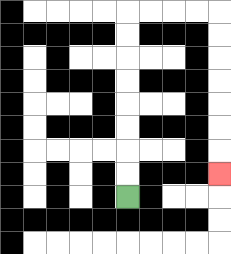{'start': '[5, 8]', 'end': '[9, 7]', 'path_directions': 'U,U,U,U,U,U,U,U,R,R,R,R,D,D,D,D,D,D,D', 'path_coordinates': '[[5, 8], [5, 7], [5, 6], [5, 5], [5, 4], [5, 3], [5, 2], [5, 1], [5, 0], [6, 0], [7, 0], [8, 0], [9, 0], [9, 1], [9, 2], [9, 3], [9, 4], [9, 5], [9, 6], [9, 7]]'}